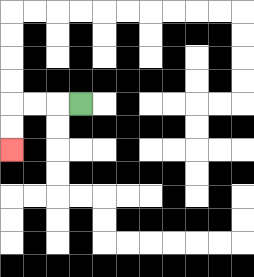{'start': '[3, 4]', 'end': '[0, 6]', 'path_directions': 'L,L,L,D,D', 'path_coordinates': '[[3, 4], [2, 4], [1, 4], [0, 4], [0, 5], [0, 6]]'}